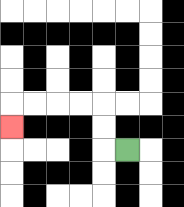{'start': '[5, 6]', 'end': '[0, 5]', 'path_directions': 'L,U,U,L,L,L,L,D', 'path_coordinates': '[[5, 6], [4, 6], [4, 5], [4, 4], [3, 4], [2, 4], [1, 4], [0, 4], [0, 5]]'}